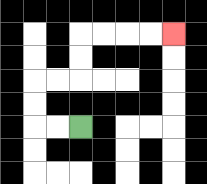{'start': '[3, 5]', 'end': '[7, 1]', 'path_directions': 'L,L,U,U,R,R,U,U,R,R,R,R', 'path_coordinates': '[[3, 5], [2, 5], [1, 5], [1, 4], [1, 3], [2, 3], [3, 3], [3, 2], [3, 1], [4, 1], [5, 1], [6, 1], [7, 1]]'}